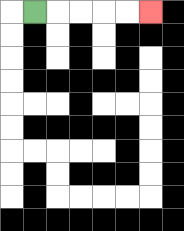{'start': '[1, 0]', 'end': '[6, 0]', 'path_directions': 'R,R,R,R,R', 'path_coordinates': '[[1, 0], [2, 0], [3, 0], [4, 0], [5, 0], [6, 0]]'}